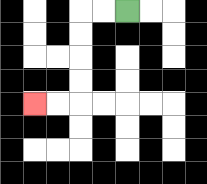{'start': '[5, 0]', 'end': '[1, 4]', 'path_directions': 'L,L,D,D,D,D,L,L', 'path_coordinates': '[[5, 0], [4, 0], [3, 0], [3, 1], [3, 2], [3, 3], [3, 4], [2, 4], [1, 4]]'}